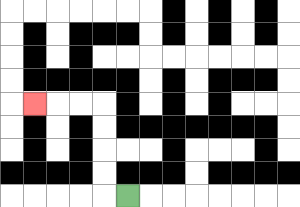{'start': '[5, 8]', 'end': '[1, 4]', 'path_directions': 'L,U,U,U,U,L,L,L', 'path_coordinates': '[[5, 8], [4, 8], [4, 7], [4, 6], [4, 5], [4, 4], [3, 4], [2, 4], [1, 4]]'}